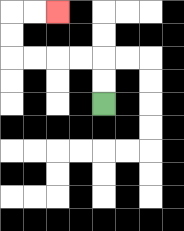{'start': '[4, 4]', 'end': '[2, 0]', 'path_directions': 'U,U,L,L,L,L,U,U,R,R', 'path_coordinates': '[[4, 4], [4, 3], [4, 2], [3, 2], [2, 2], [1, 2], [0, 2], [0, 1], [0, 0], [1, 0], [2, 0]]'}